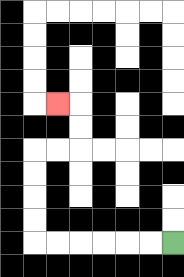{'start': '[7, 10]', 'end': '[2, 4]', 'path_directions': 'L,L,L,L,L,L,U,U,U,U,R,R,U,U,L', 'path_coordinates': '[[7, 10], [6, 10], [5, 10], [4, 10], [3, 10], [2, 10], [1, 10], [1, 9], [1, 8], [1, 7], [1, 6], [2, 6], [3, 6], [3, 5], [3, 4], [2, 4]]'}